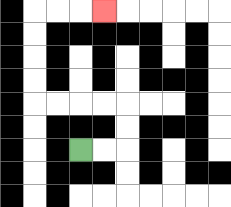{'start': '[3, 6]', 'end': '[4, 0]', 'path_directions': 'R,R,U,U,L,L,L,L,U,U,U,U,R,R,R', 'path_coordinates': '[[3, 6], [4, 6], [5, 6], [5, 5], [5, 4], [4, 4], [3, 4], [2, 4], [1, 4], [1, 3], [1, 2], [1, 1], [1, 0], [2, 0], [3, 0], [4, 0]]'}